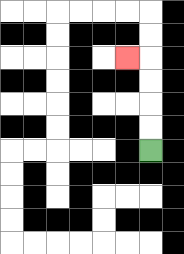{'start': '[6, 6]', 'end': '[5, 2]', 'path_directions': 'U,U,U,U,L', 'path_coordinates': '[[6, 6], [6, 5], [6, 4], [6, 3], [6, 2], [5, 2]]'}